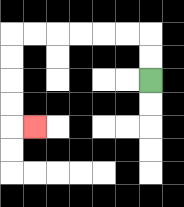{'start': '[6, 3]', 'end': '[1, 5]', 'path_directions': 'U,U,L,L,L,L,L,L,D,D,D,D,R', 'path_coordinates': '[[6, 3], [6, 2], [6, 1], [5, 1], [4, 1], [3, 1], [2, 1], [1, 1], [0, 1], [0, 2], [0, 3], [0, 4], [0, 5], [1, 5]]'}